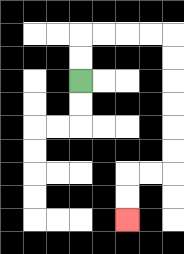{'start': '[3, 3]', 'end': '[5, 9]', 'path_directions': 'U,U,R,R,R,R,D,D,D,D,D,D,L,L,D,D', 'path_coordinates': '[[3, 3], [3, 2], [3, 1], [4, 1], [5, 1], [6, 1], [7, 1], [7, 2], [7, 3], [7, 4], [7, 5], [7, 6], [7, 7], [6, 7], [5, 7], [5, 8], [5, 9]]'}